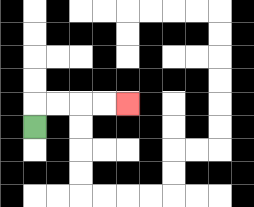{'start': '[1, 5]', 'end': '[5, 4]', 'path_directions': 'U,R,R,R,R', 'path_coordinates': '[[1, 5], [1, 4], [2, 4], [3, 4], [4, 4], [5, 4]]'}